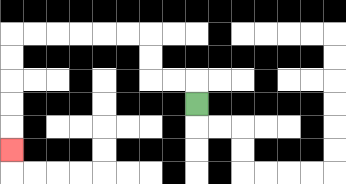{'start': '[8, 4]', 'end': '[0, 6]', 'path_directions': 'U,L,L,U,U,L,L,L,L,L,L,D,D,D,D,D', 'path_coordinates': '[[8, 4], [8, 3], [7, 3], [6, 3], [6, 2], [6, 1], [5, 1], [4, 1], [3, 1], [2, 1], [1, 1], [0, 1], [0, 2], [0, 3], [0, 4], [0, 5], [0, 6]]'}